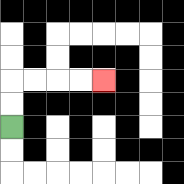{'start': '[0, 5]', 'end': '[4, 3]', 'path_directions': 'U,U,R,R,R,R', 'path_coordinates': '[[0, 5], [0, 4], [0, 3], [1, 3], [2, 3], [3, 3], [4, 3]]'}